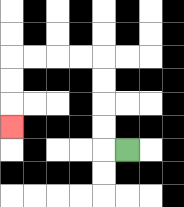{'start': '[5, 6]', 'end': '[0, 5]', 'path_directions': 'L,U,U,U,U,L,L,L,L,D,D,D', 'path_coordinates': '[[5, 6], [4, 6], [4, 5], [4, 4], [4, 3], [4, 2], [3, 2], [2, 2], [1, 2], [0, 2], [0, 3], [0, 4], [0, 5]]'}